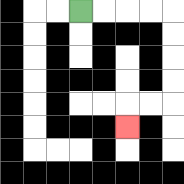{'start': '[3, 0]', 'end': '[5, 5]', 'path_directions': 'R,R,R,R,D,D,D,D,L,L,D', 'path_coordinates': '[[3, 0], [4, 0], [5, 0], [6, 0], [7, 0], [7, 1], [7, 2], [7, 3], [7, 4], [6, 4], [5, 4], [5, 5]]'}